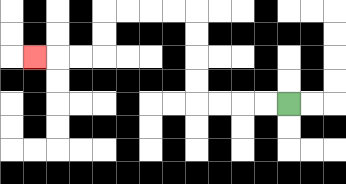{'start': '[12, 4]', 'end': '[1, 2]', 'path_directions': 'L,L,L,L,U,U,U,U,L,L,L,L,D,D,L,L,L', 'path_coordinates': '[[12, 4], [11, 4], [10, 4], [9, 4], [8, 4], [8, 3], [8, 2], [8, 1], [8, 0], [7, 0], [6, 0], [5, 0], [4, 0], [4, 1], [4, 2], [3, 2], [2, 2], [1, 2]]'}